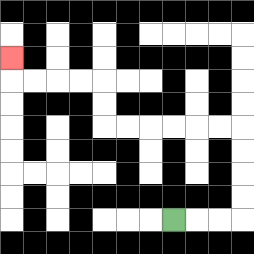{'start': '[7, 9]', 'end': '[0, 2]', 'path_directions': 'R,R,R,U,U,U,U,L,L,L,L,L,L,U,U,L,L,L,L,U', 'path_coordinates': '[[7, 9], [8, 9], [9, 9], [10, 9], [10, 8], [10, 7], [10, 6], [10, 5], [9, 5], [8, 5], [7, 5], [6, 5], [5, 5], [4, 5], [4, 4], [4, 3], [3, 3], [2, 3], [1, 3], [0, 3], [0, 2]]'}